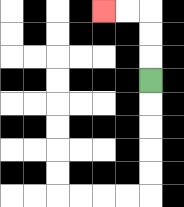{'start': '[6, 3]', 'end': '[4, 0]', 'path_directions': 'U,U,U,L,L', 'path_coordinates': '[[6, 3], [6, 2], [6, 1], [6, 0], [5, 0], [4, 0]]'}